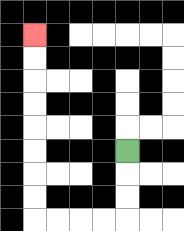{'start': '[5, 6]', 'end': '[1, 1]', 'path_directions': 'D,D,D,L,L,L,L,U,U,U,U,U,U,U,U', 'path_coordinates': '[[5, 6], [5, 7], [5, 8], [5, 9], [4, 9], [3, 9], [2, 9], [1, 9], [1, 8], [1, 7], [1, 6], [1, 5], [1, 4], [1, 3], [1, 2], [1, 1]]'}